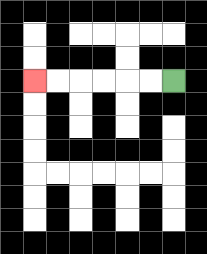{'start': '[7, 3]', 'end': '[1, 3]', 'path_directions': 'L,L,L,L,L,L', 'path_coordinates': '[[7, 3], [6, 3], [5, 3], [4, 3], [3, 3], [2, 3], [1, 3]]'}